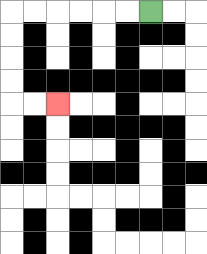{'start': '[6, 0]', 'end': '[2, 4]', 'path_directions': 'L,L,L,L,L,L,D,D,D,D,R,R', 'path_coordinates': '[[6, 0], [5, 0], [4, 0], [3, 0], [2, 0], [1, 0], [0, 0], [0, 1], [0, 2], [0, 3], [0, 4], [1, 4], [2, 4]]'}